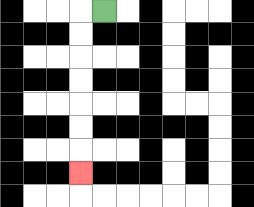{'start': '[4, 0]', 'end': '[3, 7]', 'path_directions': 'L,D,D,D,D,D,D,D', 'path_coordinates': '[[4, 0], [3, 0], [3, 1], [3, 2], [3, 3], [3, 4], [3, 5], [3, 6], [3, 7]]'}